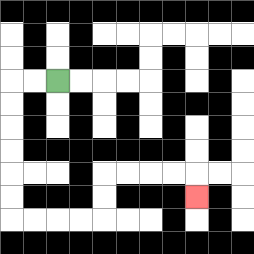{'start': '[2, 3]', 'end': '[8, 8]', 'path_directions': 'L,L,D,D,D,D,D,D,R,R,R,R,U,U,R,R,R,R,D', 'path_coordinates': '[[2, 3], [1, 3], [0, 3], [0, 4], [0, 5], [0, 6], [0, 7], [0, 8], [0, 9], [1, 9], [2, 9], [3, 9], [4, 9], [4, 8], [4, 7], [5, 7], [6, 7], [7, 7], [8, 7], [8, 8]]'}